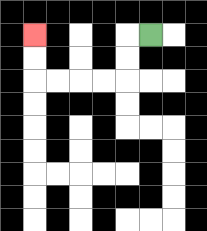{'start': '[6, 1]', 'end': '[1, 1]', 'path_directions': 'L,D,D,L,L,L,L,U,U', 'path_coordinates': '[[6, 1], [5, 1], [5, 2], [5, 3], [4, 3], [3, 3], [2, 3], [1, 3], [1, 2], [1, 1]]'}